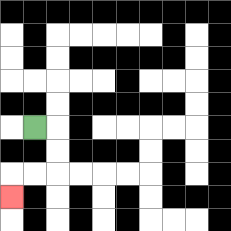{'start': '[1, 5]', 'end': '[0, 8]', 'path_directions': 'R,D,D,L,L,D', 'path_coordinates': '[[1, 5], [2, 5], [2, 6], [2, 7], [1, 7], [0, 7], [0, 8]]'}